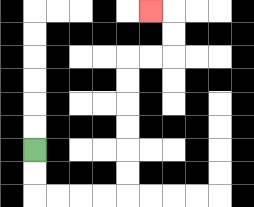{'start': '[1, 6]', 'end': '[6, 0]', 'path_directions': 'D,D,R,R,R,R,U,U,U,U,U,U,R,R,U,U,L', 'path_coordinates': '[[1, 6], [1, 7], [1, 8], [2, 8], [3, 8], [4, 8], [5, 8], [5, 7], [5, 6], [5, 5], [5, 4], [5, 3], [5, 2], [6, 2], [7, 2], [7, 1], [7, 0], [6, 0]]'}